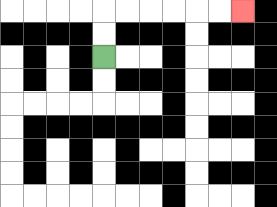{'start': '[4, 2]', 'end': '[10, 0]', 'path_directions': 'U,U,R,R,R,R,R,R', 'path_coordinates': '[[4, 2], [4, 1], [4, 0], [5, 0], [6, 0], [7, 0], [8, 0], [9, 0], [10, 0]]'}